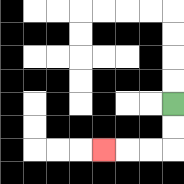{'start': '[7, 4]', 'end': '[4, 6]', 'path_directions': 'D,D,L,L,L', 'path_coordinates': '[[7, 4], [7, 5], [7, 6], [6, 6], [5, 6], [4, 6]]'}